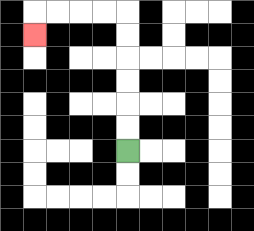{'start': '[5, 6]', 'end': '[1, 1]', 'path_directions': 'U,U,U,U,U,U,L,L,L,L,D', 'path_coordinates': '[[5, 6], [5, 5], [5, 4], [5, 3], [5, 2], [5, 1], [5, 0], [4, 0], [3, 0], [2, 0], [1, 0], [1, 1]]'}